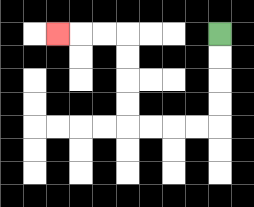{'start': '[9, 1]', 'end': '[2, 1]', 'path_directions': 'D,D,D,D,L,L,L,L,U,U,U,U,L,L,L', 'path_coordinates': '[[9, 1], [9, 2], [9, 3], [9, 4], [9, 5], [8, 5], [7, 5], [6, 5], [5, 5], [5, 4], [5, 3], [5, 2], [5, 1], [4, 1], [3, 1], [2, 1]]'}